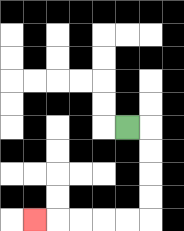{'start': '[5, 5]', 'end': '[1, 9]', 'path_directions': 'R,D,D,D,D,L,L,L,L,L', 'path_coordinates': '[[5, 5], [6, 5], [6, 6], [6, 7], [6, 8], [6, 9], [5, 9], [4, 9], [3, 9], [2, 9], [1, 9]]'}